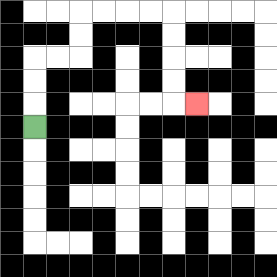{'start': '[1, 5]', 'end': '[8, 4]', 'path_directions': 'U,U,U,R,R,U,U,R,R,R,R,D,D,D,D,R', 'path_coordinates': '[[1, 5], [1, 4], [1, 3], [1, 2], [2, 2], [3, 2], [3, 1], [3, 0], [4, 0], [5, 0], [6, 0], [7, 0], [7, 1], [7, 2], [7, 3], [7, 4], [8, 4]]'}